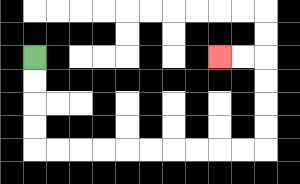{'start': '[1, 2]', 'end': '[9, 2]', 'path_directions': 'D,D,D,D,R,R,R,R,R,R,R,R,R,R,U,U,U,U,L,L', 'path_coordinates': '[[1, 2], [1, 3], [1, 4], [1, 5], [1, 6], [2, 6], [3, 6], [4, 6], [5, 6], [6, 6], [7, 6], [8, 6], [9, 6], [10, 6], [11, 6], [11, 5], [11, 4], [11, 3], [11, 2], [10, 2], [9, 2]]'}